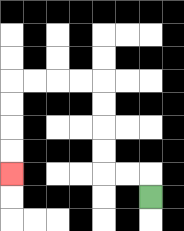{'start': '[6, 8]', 'end': '[0, 7]', 'path_directions': 'U,L,L,U,U,U,U,L,L,L,L,D,D,D,D', 'path_coordinates': '[[6, 8], [6, 7], [5, 7], [4, 7], [4, 6], [4, 5], [4, 4], [4, 3], [3, 3], [2, 3], [1, 3], [0, 3], [0, 4], [0, 5], [0, 6], [0, 7]]'}